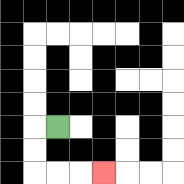{'start': '[2, 5]', 'end': '[4, 7]', 'path_directions': 'L,D,D,R,R,R', 'path_coordinates': '[[2, 5], [1, 5], [1, 6], [1, 7], [2, 7], [3, 7], [4, 7]]'}